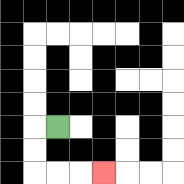{'start': '[2, 5]', 'end': '[4, 7]', 'path_directions': 'L,D,D,R,R,R', 'path_coordinates': '[[2, 5], [1, 5], [1, 6], [1, 7], [2, 7], [3, 7], [4, 7]]'}